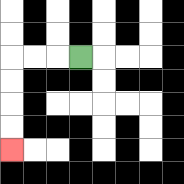{'start': '[3, 2]', 'end': '[0, 6]', 'path_directions': 'L,L,L,D,D,D,D', 'path_coordinates': '[[3, 2], [2, 2], [1, 2], [0, 2], [0, 3], [0, 4], [0, 5], [0, 6]]'}